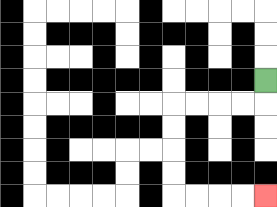{'start': '[11, 3]', 'end': '[11, 8]', 'path_directions': 'D,L,L,L,L,D,D,D,D,R,R,R,R', 'path_coordinates': '[[11, 3], [11, 4], [10, 4], [9, 4], [8, 4], [7, 4], [7, 5], [7, 6], [7, 7], [7, 8], [8, 8], [9, 8], [10, 8], [11, 8]]'}